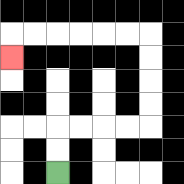{'start': '[2, 7]', 'end': '[0, 2]', 'path_directions': 'U,U,R,R,R,R,U,U,U,U,L,L,L,L,L,L,D', 'path_coordinates': '[[2, 7], [2, 6], [2, 5], [3, 5], [4, 5], [5, 5], [6, 5], [6, 4], [6, 3], [6, 2], [6, 1], [5, 1], [4, 1], [3, 1], [2, 1], [1, 1], [0, 1], [0, 2]]'}